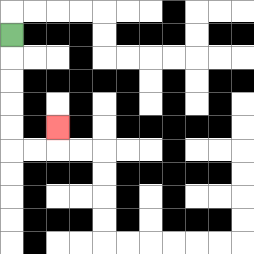{'start': '[0, 1]', 'end': '[2, 5]', 'path_directions': 'D,D,D,D,D,R,R,U', 'path_coordinates': '[[0, 1], [0, 2], [0, 3], [0, 4], [0, 5], [0, 6], [1, 6], [2, 6], [2, 5]]'}